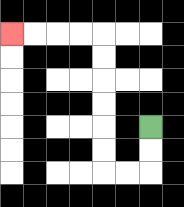{'start': '[6, 5]', 'end': '[0, 1]', 'path_directions': 'D,D,L,L,U,U,U,U,U,U,L,L,L,L', 'path_coordinates': '[[6, 5], [6, 6], [6, 7], [5, 7], [4, 7], [4, 6], [4, 5], [4, 4], [4, 3], [4, 2], [4, 1], [3, 1], [2, 1], [1, 1], [0, 1]]'}